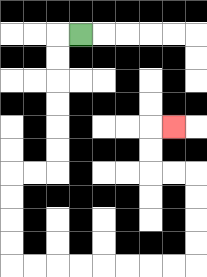{'start': '[3, 1]', 'end': '[7, 5]', 'path_directions': 'L,D,D,D,D,D,D,L,L,D,D,D,D,R,R,R,R,R,R,R,R,U,U,U,U,L,L,U,U,R', 'path_coordinates': '[[3, 1], [2, 1], [2, 2], [2, 3], [2, 4], [2, 5], [2, 6], [2, 7], [1, 7], [0, 7], [0, 8], [0, 9], [0, 10], [0, 11], [1, 11], [2, 11], [3, 11], [4, 11], [5, 11], [6, 11], [7, 11], [8, 11], [8, 10], [8, 9], [8, 8], [8, 7], [7, 7], [6, 7], [6, 6], [6, 5], [7, 5]]'}